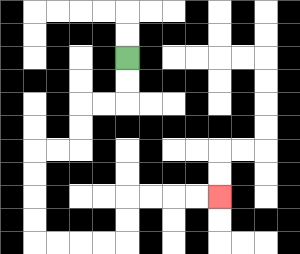{'start': '[5, 2]', 'end': '[9, 8]', 'path_directions': 'D,D,L,L,D,D,L,L,D,D,D,D,R,R,R,R,U,U,R,R,R,R', 'path_coordinates': '[[5, 2], [5, 3], [5, 4], [4, 4], [3, 4], [3, 5], [3, 6], [2, 6], [1, 6], [1, 7], [1, 8], [1, 9], [1, 10], [2, 10], [3, 10], [4, 10], [5, 10], [5, 9], [5, 8], [6, 8], [7, 8], [8, 8], [9, 8]]'}